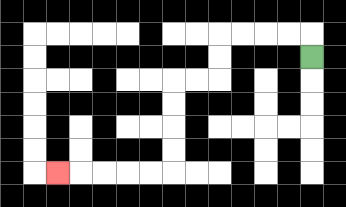{'start': '[13, 2]', 'end': '[2, 7]', 'path_directions': 'U,L,L,L,L,D,D,L,L,D,D,D,D,L,L,L,L,L', 'path_coordinates': '[[13, 2], [13, 1], [12, 1], [11, 1], [10, 1], [9, 1], [9, 2], [9, 3], [8, 3], [7, 3], [7, 4], [7, 5], [7, 6], [7, 7], [6, 7], [5, 7], [4, 7], [3, 7], [2, 7]]'}